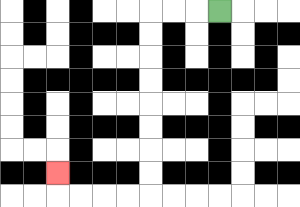{'start': '[9, 0]', 'end': '[2, 7]', 'path_directions': 'L,L,L,D,D,D,D,D,D,D,D,L,L,L,L,U', 'path_coordinates': '[[9, 0], [8, 0], [7, 0], [6, 0], [6, 1], [6, 2], [6, 3], [6, 4], [6, 5], [6, 6], [6, 7], [6, 8], [5, 8], [4, 8], [3, 8], [2, 8], [2, 7]]'}